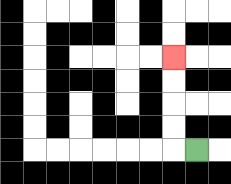{'start': '[8, 6]', 'end': '[7, 2]', 'path_directions': 'L,U,U,U,U', 'path_coordinates': '[[8, 6], [7, 6], [7, 5], [7, 4], [7, 3], [7, 2]]'}